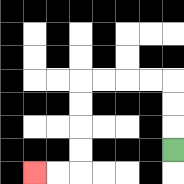{'start': '[7, 6]', 'end': '[1, 7]', 'path_directions': 'U,U,U,L,L,L,L,D,D,D,D,L,L', 'path_coordinates': '[[7, 6], [7, 5], [7, 4], [7, 3], [6, 3], [5, 3], [4, 3], [3, 3], [3, 4], [3, 5], [3, 6], [3, 7], [2, 7], [1, 7]]'}